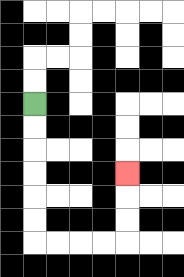{'start': '[1, 4]', 'end': '[5, 7]', 'path_directions': 'D,D,D,D,D,D,R,R,R,R,U,U,U', 'path_coordinates': '[[1, 4], [1, 5], [1, 6], [1, 7], [1, 8], [1, 9], [1, 10], [2, 10], [3, 10], [4, 10], [5, 10], [5, 9], [5, 8], [5, 7]]'}